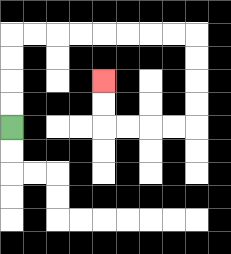{'start': '[0, 5]', 'end': '[4, 3]', 'path_directions': 'U,U,U,U,R,R,R,R,R,R,R,R,D,D,D,D,L,L,L,L,U,U', 'path_coordinates': '[[0, 5], [0, 4], [0, 3], [0, 2], [0, 1], [1, 1], [2, 1], [3, 1], [4, 1], [5, 1], [6, 1], [7, 1], [8, 1], [8, 2], [8, 3], [8, 4], [8, 5], [7, 5], [6, 5], [5, 5], [4, 5], [4, 4], [4, 3]]'}